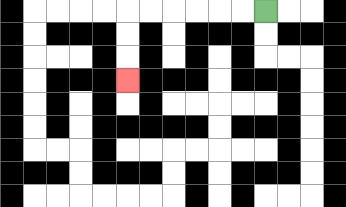{'start': '[11, 0]', 'end': '[5, 3]', 'path_directions': 'L,L,L,L,L,L,D,D,D', 'path_coordinates': '[[11, 0], [10, 0], [9, 0], [8, 0], [7, 0], [6, 0], [5, 0], [5, 1], [5, 2], [5, 3]]'}